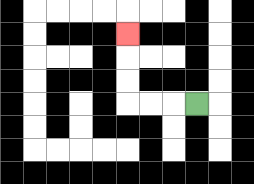{'start': '[8, 4]', 'end': '[5, 1]', 'path_directions': 'L,L,L,U,U,U', 'path_coordinates': '[[8, 4], [7, 4], [6, 4], [5, 4], [5, 3], [5, 2], [5, 1]]'}